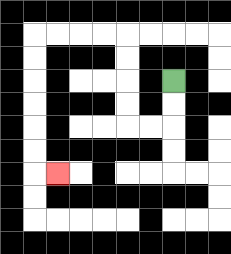{'start': '[7, 3]', 'end': '[2, 7]', 'path_directions': 'D,D,L,L,U,U,U,U,L,L,L,L,D,D,D,D,D,D,R', 'path_coordinates': '[[7, 3], [7, 4], [7, 5], [6, 5], [5, 5], [5, 4], [5, 3], [5, 2], [5, 1], [4, 1], [3, 1], [2, 1], [1, 1], [1, 2], [1, 3], [1, 4], [1, 5], [1, 6], [1, 7], [2, 7]]'}